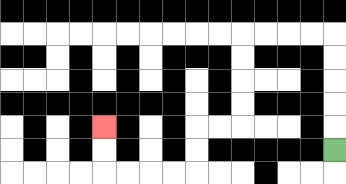{'start': '[14, 6]', 'end': '[4, 5]', 'path_directions': 'U,U,U,U,U,L,L,L,L,D,D,D,D,L,L,D,D,L,L,L,L,U,U', 'path_coordinates': '[[14, 6], [14, 5], [14, 4], [14, 3], [14, 2], [14, 1], [13, 1], [12, 1], [11, 1], [10, 1], [10, 2], [10, 3], [10, 4], [10, 5], [9, 5], [8, 5], [8, 6], [8, 7], [7, 7], [6, 7], [5, 7], [4, 7], [4, 6], [4, 5]]'}